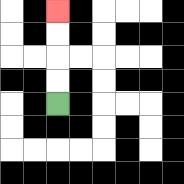{'start': '[2, 4]', 'end': '[2, 0]', 'path_directions': 'U,U,U,U', 'path_coordinates': '[[2, 4], [2, 3], [2, 2], [2, 1], [2, 0]]'}